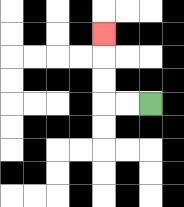{'start': '[6, 4]', 'end': '[4, 1]', 'path_directions': 'L,L,U,U,U', 'path_coordinates': '[[6, 4], [5, 4], [4, 4], [4, 3], [4, 2], [4, 1]]'}